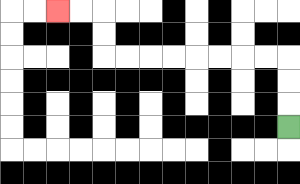{'start': '[12, 5]', 'end': '[2, 0]', 'path_directions': 'U,U,U,L,L,L,L,L,L,L,L,U,U,L,L', 'path_coordinates': '[[12, 5], [12, 4], [12, 3], [12, 2], [11, 2], [10, 2], [9, 2], [8, 2], [7, 2], [6, 2], [5, 2], [4, 2], [4, 1], [4, 0], [3, 0], [2, 0]]'}